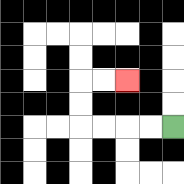{'start': '[7, 5]', 'end': '[5, 3]', 'path_directions': 'L,L,L,L,U,U,R,R', 'path_coordinates': '[[7, 5], [6, 5], [5, 5], [4, 5], [3, 5], [3, 4], [3, 3], [4, 3], [5, 3]]'}